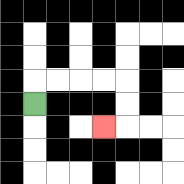{'start': '[1, 4]', 'end': '[4, 5]', 'path_directions': 'U,R,R,R,R,D,D,L', 'path_coordinates': '[[1, 4], [1, 3], [2, 3], [3, 3], [4, 3], [5, 3], [5, 4], [5, 5], [4, 5]]'}